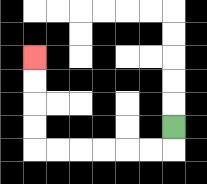{'start': '[7, 5]', 'end': '[1, 2]', 'path_directions': 'D,L,L,L,L,L,L,U,U,U,U', 'path_coordinates': '[[7, 5], [7, 6], [6, 6], [5, 6], [4, 6], [3, 6], [2, 6], [1, 6], [1, 5], [1, 4], [1, 3], [1, 2]]'}